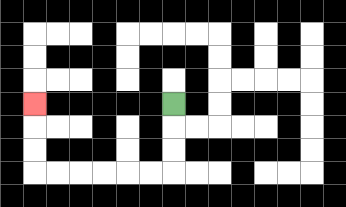{'start': '[7, 4]', 'end': '[1, 4]', 'path_directions': 'D,D,D,L,L,L,L,L,L,U,U,U', 'path_coordinates': '[[7, 4], [7, 5], [7, 6], [7, 7], [6, 7], [5, 7], [4, 7], [3, 7], [2, 7], [1, 7], [1, 6], [1, 5], [1, 4]]'}